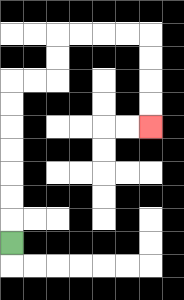{'start': '[0, 10]', 'end': '[6, 5]', 'path_directions': 'U,U,U,U,U,U,U,R,R,U,U,R,R,R,R,D,D,D,D', 'path_coordinates': '[[0, 10], [0, 9], [0, 8], [0, 7], [0, 6], [0, 5], [0, 4], [0, 3], [1, 3], [2, 3], [2, 2], [2, 1], [3, 1], [4, 1], [5, 1], [6, 1], [6, 2], [6, 3], [6, 4], [6, 5]]'}